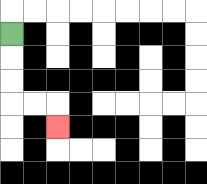{'start': '[0, 1]', 'end': '[2, 5]', 'path_directions': 'D,D,D,R,R,D', 'path_coordinates': '[[0, 1], [0, 2], [0, 3], [0, 4], [1, 4], [2, 4], [2, 5]]'}